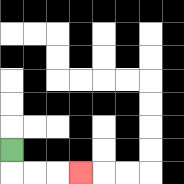{'start': '[0, 6]', 'end': '[3, 7]', 'path_directions': 'D,R,R,R', 'path_coordinates': '[[0, 6], [0, 7], [1, 7], [2, 7], [3, 7]]'}